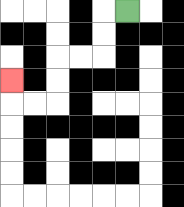{'start': '[5, 0]', 'end': '[0, 3]', 'path_directions': 'L,D,D,L,L,D,D,L,L,U', 'path_coordinates': '[[5, 0], [4, 0], [4, 1], [4, 2], [3, 2], [2, 2], [2, 3], [2, 4], [1, 4], [0, 4], [0, 3]]'}